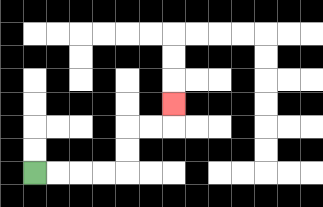{'start': '[1, 7]', 'end': '[7, 4]', 'path_directions': 'R,R,R,R,U,U,R,R,U', 'path_coordinates': '[[1, 7], [2, 7], [3, 7], [4, 7], [5, 7], [5, 6], [5, 5], [6, 5], [7, 5], [7, 4]]'}